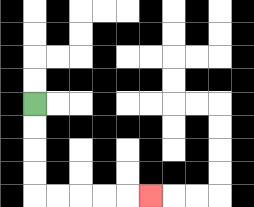{'start': '[1, 4]', 'end': '[6, 8]', 'path_directions': 'D,D,D,D,R,R,R,R,R', 'path_coordinates': '[[1, 4], [1, 5], [1, 6], [1, 7], [1, 8], [2, 8], [3, 8], [4, 8], [5, 8], [6, 8]]'}